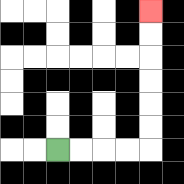{'start': '[2, 6]', 'end': '[6, 0]', 'path_directions': 'R,R,R,R,U,U,U,U,U,U', 'path_coordinates': '[[2, 6], [3, 6], [4, 6], [5, 6], [6, 6], [6, 5], [6, 4], [6, 3], [6, 2], [6, 1], [6, 0]]'}